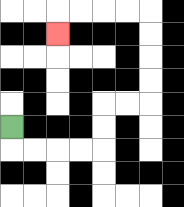{'start': '[0, 5]', 'end': '[2, 1]', 'path_directions': 'D,R,R,R,R,U,U,R,R,U,U,U,U,L,L,L,L,D', 'path_coordinates': '[[0, 5], [0, 6], [1, 6], [2, 6], [3, 6], [4, 6], [4, 5], [4, 4], [5, 4], [6, 4], [6, 3], [6, 2], [6, 1], [6, 0], [5, 0], [4, 0], [3, 0], [2, 0], [2, 1]]'}